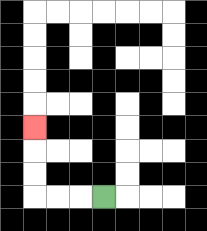{'start': '[4, 8]', 'end': '[1, 5]', 'path_directions': 'L,L,L,U,U,U', 'path_coordinates': '[[4, 8], [3, 8], [2, 8], [1, 8], [1, 7], [1, 6], [1, 5]]'}